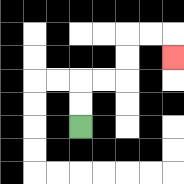{'start': '[3, 5]', 'end': '[7, 2]', 'path_directions': 'U,U,R,R,U,U,R,R,D', 'path_coordinates': '[[3, 5], [3, 4], [3, 3], [4, 3], [5, 3], [5, 2], [5, 1], [6, 1], [7, 1], [7, 2]]'}